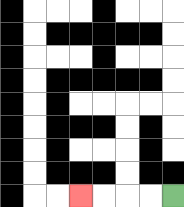{'start': '[7, 8]', 'end': '[3, 8]', 'path_directions': 'L,L,L,L', 'path_coordinates': '[[7, 8], [6, 8], [5, 8], [4, 8], [3, 8]]'}